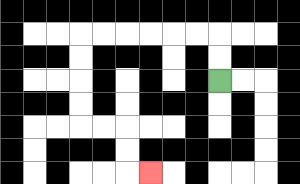{'start': '[9, 3]', 'end': '[6, 7]', 'path_directions': 'U,U,L,L,L,L,L,L,D,D,D,D,R,R,D,D,R', 'path_coordinates': '[[9, 3], [9, 2], [9, 1], [8, 1], [7, 1], [6, 1], [5, 1], [4, 1], [3, 1], [3, 2], [3, 3], [3, 4], [3, 5], [4, 5], [5, 5], [5, 6], [5, 7], [6, 7]]'}